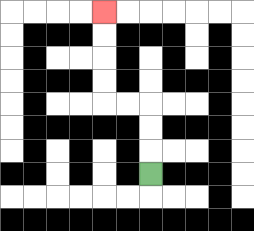{'start': '[6, 7]', 'end': '[4, 0]', 'path_directions': 'U,U,U,L,L,U,U,U,U', 'path_coordinates': '[[6, 7], [6, 6], [6, 5], [6, 4], [5, 4], [4, 4], [4, 3], [4, 2], [4, 1], [4, 0]]'}